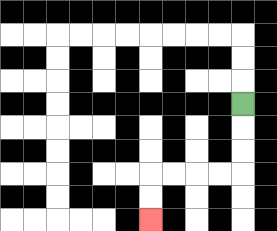{'start': '[10, 4]', 'end': '[6, 9]', 'path_directions': 'D,D,D,L,L,L,L,D,D', 'path_coordinates': '[[10, 4], [10, 5], [10, 6], [10, 7], [9, 7], [8, 7], [7, 7], [6, 7], [6, 8], [6, 9]]'}